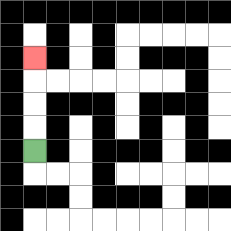{'start': '[1, 6]', 'end': '[1, 2]', 'path_directions': 'U,U,U,U', 'path_coordinates': '[[1, 6], [1, 5], [1, 4], [1, 3], [1, 2]]'}